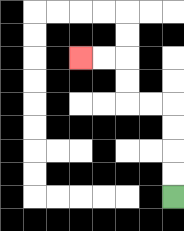{'start': '[7, 8]', 'end': '[3, 2]', 'path_directions': 'U,U,U,U,L,L,U,U,L,L', 'path_coordinates': '[[7, 8], [7, 7], [7, 6], [7, 5], [7, 4], [6, 4], [5, 4], [5, 3], [5, 2], [4, 2], [3, 2]]'}